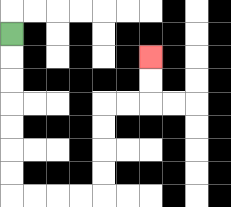{'start': '[0, 1]', 'end': '[6, 2]', 'path_directions': 'D,D,D,D,D,D,D,R,R,R,R,U,U,U,U,R,R,U,U', 'path_coordinates': '[[0, 1], [0, 2], [0, 3], [0, 4], [0, 5], [0, 6], [0, 7], [0, 8], [1, 8], [2, 8], [3, 8], [4, 8], [4, 7], [4, 6], [4, 5], [4, 4], [5, 4], [6, 4], [6, 3], [6, 2]]'}